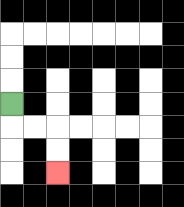{'start': '[0, 4]', 'end': '[2, 7]', 'path_directions': 'D,R,R,D,D', 'path_coordinates': '[[0, 4], [0, 5], [1, 5], [2, 5], [2, 6], [2, 7]]'}